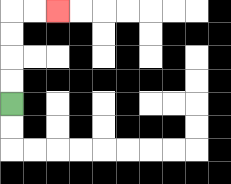{'start': '[0, 4]', 'end': '[2, 0]', 'path_directions': 'U,U,U,U,R,R', 'path_coordinates': '[[0, 4], [0, 3], [0, 2], [0, 1], [0, 0], [1, 0], [2, 0]]'}